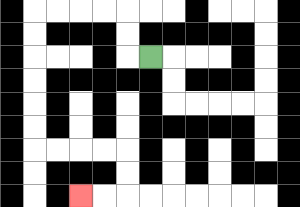{'start': '[6, 2]', 'end': '[3, 8]', 'path_directions': 'L,U,U,L,L,L,L,D,D,D,D,D,D,R,R,R,R,D,D,L,L', 'path_coordinates': '[[6, 2], [5, 2], [5, 1], [5, 0], [4, 0], [3, 0], [2, 0], [1, 0], [1, 1], [1, 2], [1, 3], [1, 4], [1, 5], [1, 6], [2, 6], [3, 6], [4, 6], [5, 6], [5, 7], [5, 8], [4, 8], [3, 8]]'}